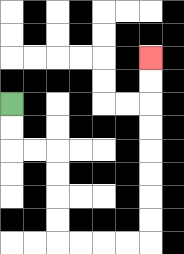{'start': '[0, 4]', 'end': '[6, 2]', 'path_directions': 'D,D,R,R,D,D,D,D,R,R,R,R,U,U,U,U,U,U,U,U', 'path_coordinates': '[[0, 4], [0, 5], [0, 6], [1, 6], [2, 6], [2, 7], [2, 8], [2, 9], [2, 10], [3, 10], [4, 10], [5, 10], [6, 10], [6, 9], [6, 8], [6, 7], [6, 6], [6, 5], [6, 4], [6, 3], [6, 2]]'}